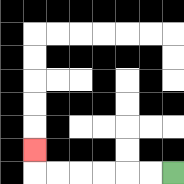{'start': '[7, 7]', 'end': '[1, 6]', 'path_directions': 'L,L,L,L,L,L,U', 'path_coordinates': '[[7, 7], [6, 7], [5, 7], [4, 7], [3, 7], [2, 7], [1, 7], [1, 6]]'}